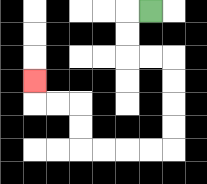{'start': '[6, 0]', 'end': '[1, 3]', 'path_directions': 'L,D,D,R,R,D,D,D,D,L,L,L,L,U,U,L,L,U', 'path_coordinates': '[[6, 0], [5, 0], [5, 1], [5, 2], [6, 2], [7, 2], [7, 3], [7, 4], [7, 5], [7, 6], [6, 6], [5, 6], [4, 6], [3, 6], [3, 5], [3, 4], [2, 4], [1, 4], [1, 3]]'}